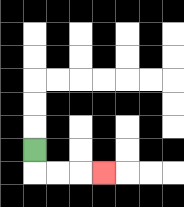{'start': '[1, 6]', 'end': '[4, 7]', 'path_directions': 'D,R,R,R', 'path_coordinates': '[[1, 6], [1, 7], [2, 7], [3, 7], [4, 7]]'}